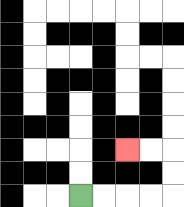{'start': '[3, 8]', 'end': '[5, 6]', 'path_directions': 'R,R,R,R,U,U,L,L', 'path_coordinates': '[[3, 8], [4, 8], [5, 8], [6, 8], [7, 8], [7, 7], [7, 6], [6, 6], [5, 6]]'}